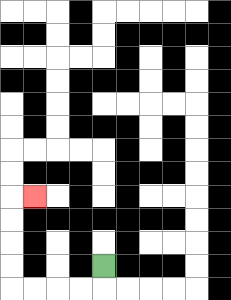{'start': '[4, 11]', 'end': '[1, 8]', 'path_directions': 'D,L,L,L,L,U,U,U,U,R', 'path_coordinates': '[[4, 11], [4, 12], [3, 12], [2, 12], [1, 12], [0, 12], [0, 11], [0, 10], [0, 9], [0, 8], [1, 8]]'}